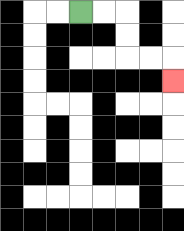{'start': '[3, 0]', 'end': '[7, 3]', 'path_directions': 'R,R,D,D,R,R,D', 'path_coordinates': '[[3, 0], [4, 0], [5, 0], [5, 1], [5, 2], [6, 2], [7, 2], [7, 3]]'}